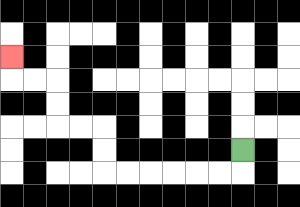{'start': '[10, 6]', 'end': '[0, 2]', 'path_directions': 'D,L,L,L,L,L,L,U,U,L,L,U,U,L,L,U', 'path_coordinates': '[[10, 6], [10, 7], [9, 7], [8, 7], [7, 7], [6, 7], [5, 7], [4, 7], [4, 6], [4, 5], [3, 5], [2, 5], [2, 4], [2, 3], [1, 3], [0, 3], [0, 2]]'}